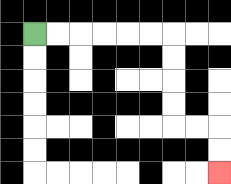{'start': '[1, 1]', 'end': '[9, 7]', 'path_directions': 'R,R,R,R,R,R,D,D,D,D,R,R,D,D', 'path_coordinates': '[[1, 1], [2, 1], [3, 1], [4, 1], [5, 1], [6, 1], [7, 1], [7, 2], [7, 3], [7, 4], [7, 5], [8, 5], [9, 5], [9, 6], [9, 7]]'}